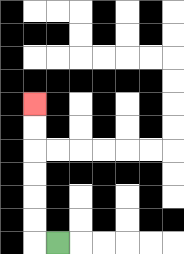{'start': '[2, 10]', 'end': '[1, 4]', 'path_directions': 'L,U,U,U,U,U,U', 'path_coordinates': '[[2, 10], [1, 10], [1, 9], [1, 8], [1, 7], [1, 6], [1, 5], [1, 4]]'}